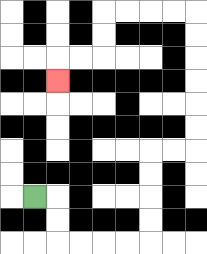{'start': '[1, 8]', 'end': '[2, 3]', 'path_directions': 'R,D,D,R,R,R,R,U,U,U,U,R,R,U,U,U,U,U,U,L,L,L,L,D,D,L,L,D', 'path_coordinates': '[[1, 8], [2, 8], [2, 9], [2, 10], [3, 10], [4, 10], [5, 10], [6, 10], [6, 9], [6, 8], [6, 7], [6, 6], [7, 6], [8, 6], [8, 5], [8, 4], [8, 3], [8, 2], [8, 1], [8, 0], [7, 0], [6, 0], [5, 0], [4, 0], [4, 1], [4, 2], [3, 2], [2, 2], [2, 3]]'}